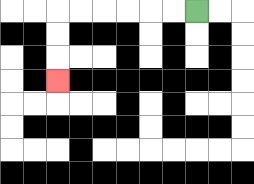{'start': '[8, 0]', 'end': '[2, 3]', 'path_directions': 'L,L,L,L,L,L,D,D,D', 'path_coordinates': '[[8, 0], [7, 0], [6, 0], [5, 0], [4, 0], [3, 0], [2, 0], [2, 1], [2, 2], [2, 3]]'}